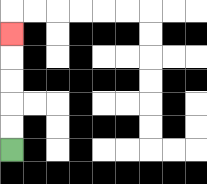{'start': '[0, 6]', 'end': '[0, 1]', 'path_directions': 'U,U,U,U,U', 'path_coordinates': '[[0, 6], [0, 5], [0, 4], [0, 3], [0, 2], [0, 1]]'}